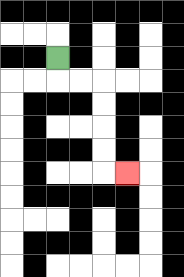{'start': '[2, 2]', 'end': '[5, 7]', 'path_directions': 'D,R,R,D,D,D,D,R', 'path_coordinates': '[[2, 2], [2, 3], [3, 3], [4, 3], [4, 4], [4, 5], [4, 6], [4, 7], [5, 7]]'}